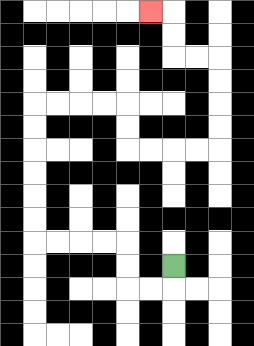{'start': '[7, 11]', 'end': '[6, 0]', 'path_directions': 'D,L,L,U,U,L,L,L,L,U,U,U,U,U,U,R,R,R,R,D,D,R,R,R,R,U,U,U,U,L,L,U,U,L', 'path_coordinates': '[[7, 11], [7, 12], [6, 12], [5, 12], [5, 11], [5, 10], [4, 10], [3, 10], [2, 10], [1, 10], [1, 9], [1, 8], [1, 7], [1, 6], [1, 5], [1, 4], [2, 4], [3, 4], [4, 4], [5, 4], [5, 5], [5, 6], [6, 6], [7, 6], [8, 6], [9, 6], [9, 5], [9, 4], [9, 3], [9, 2], [8, 2], [7, 2], [7, 1], [7, 0], [6, 0]]'}